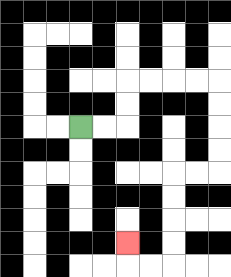{'start': '[3, 5]', 'end': '[5, 10]', 'path_directions': 'R,R,U,U,R,R,R,R,D,D,D,D,L,L,D,D,D,D,L,L,U', 'path_coordinates': '[[3, 5], [4, 5], [5, 5], [5, 4], [5, 3], [6, 3], [7, 3], [8, 3], [9, 3], [9, 4], [9, 5], [9, 6], [9, 7], [8, 7], [7, 7], [7, 8], [7, 9], [7, 10], [7, 11], [6, 11], [5, 11], [5, 10]]'}